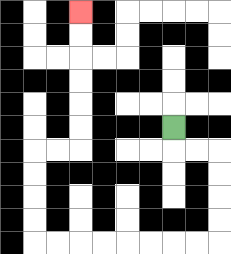{'start': '[7, 5]', 'end': '[3, 0]', 'path_directions': 'D,R,R,D,D,D,D,L,L,L,L,L,L,L,L,U,U,U,U,R,R,U,U,U,U,U,U', 'path_coordinates': '[[7, 5], [7, 6], [8, 6], [9, 6], [9, 7], [9, 8], [9, 9], [9, 10], [8, 10], [7, 10], [6, 10], [5, 10], [4, 10], [3, 10], [2, 10], [1, 10], [1, 9], [1, 8], [1, 7], [1, 6], [2, 6], [3, 6], [3, 5], [3, 4], [3, 3], [3, 2], [3, 1], [3, 0]]'}